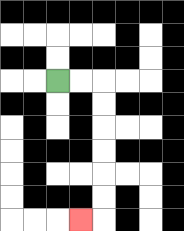{'start': '[2, 3]', 'end': '[3, 9]', 'path_directions': 'R,R,D,D,D,D,D,D,L', 'path_coordinates': '[[2, 3], [3, 3], [4, 3], [4, 4], [4, 5], [4, 6], [4, 7], [4, 8], [4, 9], [3, 9]]'}